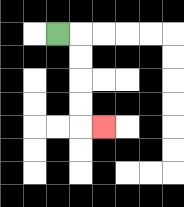{'start': '[2, 1]', 'end': '[4, 5]', 'path_directions': 'R,D,D,D,D,R', 'path_coordinates': '[[2, 1], [3, 1], [3, 2], [3, 3], [3, 4], [3, 5], [4, 5]]'}